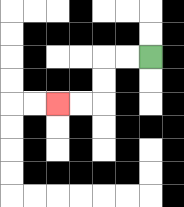{'start': '[6, 2]', 'end': '[2, 4]', 'path_directions': 'L,L,D,D,L,L', 'path_coordinates': '[[6, 2], [5, 2], [4, 2], [4, 3], [4, 4], [3, 4], [2, 4]]'}